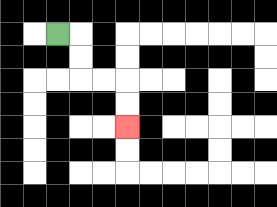{'start': '[2, 1]', 'end': '[5, 5]', 'path_directions': 'R,D,D,R,R,D,D', 'path_coordinates': '[[2, 1], [3, 1], [3, 2], [3, 3], [4, 3], [5, 3], [5, 4], [5, 5]]'}